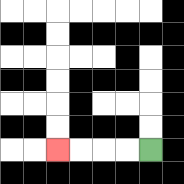{'start': '[6, 6]', 'end': '[2, 6]', 'path_directions': 'L,L,L,L', 'path_coordinates': '[[6, 6], [5, 6], [4, 6], [3, 6], [2, 6]]'}